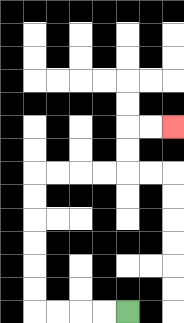{'start': '[5, 13]', 'end': '[7, 5]', 'path_directions': 'L,L,L,L,U,U,U,U,U,U,R,R,R,R,U,U,R,R', 'path_coordinates': '[[5, 13], [4, 13], [3, 13], [2, 13], [1, 13], [1, 12], [1, 11], [1, 10], [1, 9], [1, 8], [1, 7], [2, 7], [3, 7], [4, 7], [5, 7], [5, 6], [5, 5], [6, 5], [7, 5]]'}